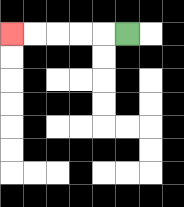{'start': '[5, 1]', 'end': '[0, 1]', 'path_directions': 'L,L,L,L,L', 'path_coordinates': '[[5, 1], [4, 1], [3, 1], [2, 1], [1, 1], [0, 1]]'}